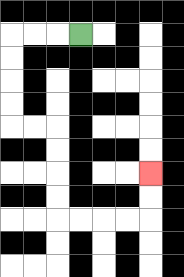{'start': '[3, 1]', 'end': '[6, 7]', 'path_directions': 'L,L,L,D,D,D,D,R,R,D,D,D,D,R,R,R,R,U,U', 'path_coordinates': '[[3, 1], [2, 1], [1, 1], [0, 1], [0, 2], [0, 3], [0, 4], [0, 5], [1, 5], [2, 5], [2, 6], [2, 7], [2, 8], [2, 9], [3, 9], [4, 9], [5, 9], [6, 9], [6, 8], [6, 7]]'}